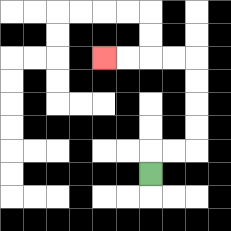{'start': '[6, 7]', 'end': '[4, 2]', 'path_directions': 'U,R,R,U,U,U,U,L,L,L,L', 'path_coordinates': '[[6, 7], [6, 6], [7, 6], [8, 6], [8, 5], [8, 4], [8, 3], [8, 2], [7, 2], [6, 2], [5, 2], [4, 2]]'}